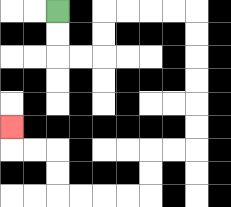{'start': '[2, 0]', 'end': '[0, 5]', 'path_directions': 'D,D,R,R,U,U,R,R,R,R,D,D,D,D,D,D,L,L,D,D,L,L,L,L,U,U,L,L,U', 'path_coordinates': '[[2, 0], [2, 1], [2, 2], [3, 2], [4, 2], [4, 1], [4, 0], [5, 0], [6, 0], [7, 0], [8, 0], [8, 1], [8, 2], [8, 3], [8, 4], [8, 5], [8, 6], [7, 6], [6, 6], [6, 7], [6, 8], [5, 8], [4, 8], [3, 8], [2, 8], [2, 7], [2, 6], [1, 6], [0, 6], [0, 5]]'}